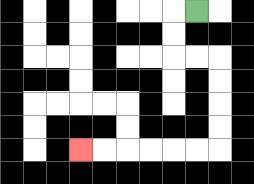{'start': '[8, 0]', 'end': '[3, 6]', 'path_directions': 'L,D,D,R,R,D,D,D,D,L,L,L,L,L,L', 'path_coordinates': '[[8, 0], [7, 0], [7, 1], [7, 2], [8, 2], [9, 2], [9, 3], [9, 4], [9, 5], [9, 6], [8, 6], [7, 6], [6, 6], [5, 6], [4, 6], [3, 6]]'}